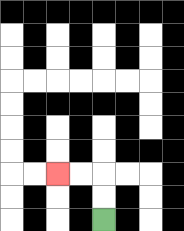{'start': '[4, 9]', 'end': '[2, 7]', 'path_directions': 'U,U,L,L', 'path_coordinates': '[[4, 9], [4, 8], [4, 7], [3, 7], [2, 7]]'}